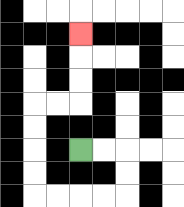{'start': '[3, 6]', 'end': '[3, 1]', 'path_directions': 'R,R,D,D,L,L,L,L,U,U,U,U,R,R,U,U,U', 'path_coordinates': '[[3, 6], [4, 6], [5, 6], [5, 7], [5, 8], [4, 8], [3, 8], [2, 8], [1, 8], [1, 7], [1, 6], [1, 5], [1, 4], [2, 4], [3, 4], [3, 3], [3, 2], [3, 1]]'}